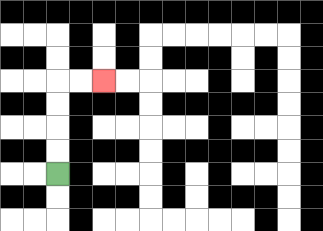{'start': '[2, 7]', 'end': '[4, 3]', 'path_directions': 'U,U,U,U,R,R', 'path_coordinates': '[[2, 7], [2, 6], [2, 5], [2, 4], [2, 3], [3, 3], [4, 3]]'}